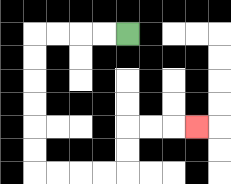{'start': '[5, 1]', 'end': '[8, 5]', 'path_directions': 'L,L,L,L,D,D,D,D,D,D,R,R,R,R,U,U,R,R,R', 'path_coordinates': '[[5, 1], [4, 1], [3, 1], [2, 1], [1, 1], [1, 2], [1, 3], [1, 4], [1, 5], [1, 6], [1, 7], [2, 7], [3, 7], [4, 7], [5, 7], [5, 6], [5, 5], [6, 5], [7, 5], [8, 5]]'}